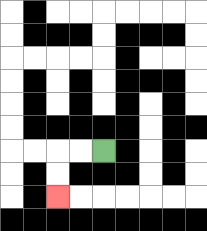{'start': '[4, 6]', 'end': '[2, 8]', 'path_directions': 'L,L,D,D', 'path_coordinates': '[[4, 6], [3, 6], [2, 6], [2, 7], [2, 8]]'}